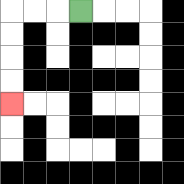{'start': '[3, 0]', 'end': '[0, 4]', 'path_directions': 'L,L,L,D,D,D,D', 'path_coordinates': '[[3, 0], [2, 0], [1, 0], [0, 0], [0, 1], [0, 2], [0, 3], [0, 4]]'}